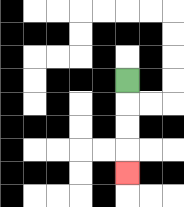{'start': '[5, 3]', 'end': '[5, 7]', 'path_directions': 'D,D,D,D', 'path_coordinates': '[[5, 3], [5, 4], [5, 5], [5, 6], [5, 7]]'}